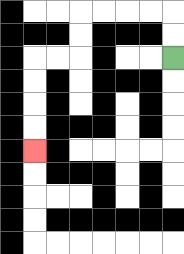{'start': '[7, 2]', 'end': '[1, 6]', 'path_directions': 'U,U,L,L,L,L,D,D,L,L,D,D,D,D', 'path_coordinates': '[[7, 2], [7, 1], [7, 0], [6, 0], [5, 0], [4, 0], [3, 0], [3, 1], [3, 2], [2, 2], [1, 2], [1, 3], [1, 4], [1, 5], [1, 6]]'}